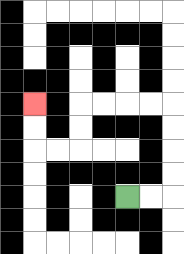{'start': '[5, 8]', 'end': '[1, 4]', 'path_directions': 'R,R,U,U,U,U,L,L,L,L,D,D,L,L,U,U', 'path_coordinates': '[[5, 8], [6, 8], [7, 8], [7, 7], [7, 6], [7, 5], [7, 4], [6, 4], [5, 4], [4, 4], [3, 4], [3, 5], [3, 6], [2, 6], [1, 6], [1, 5], [1, 4]]'}